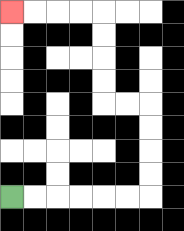{'start': '[0, 8]', 'end': '[0, 0]', 'path_directions': 'R,R,R,R,R,R,U,U,U,U,L,L,U,U,U,U,L,L,L,L', 'path_coordinates': '[[0, 8], [1, 8], [2, 8], [3, 8], [4, 8], [5, 8], [6, 8], [6, 7], [6, 6], [6, 5], [6, 4], [5, 4], [4, 4], [4, 3], [4, 2], [4, 1], [4, 0], [3, 0], [2, 0], [1, 0], [0, 0]]'}